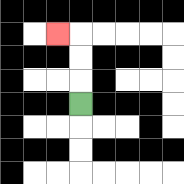{'start': '[3, 4]', 'end': '[2, 1]', 'path_directions': 'U,U,U,L', 'path_coordinates': '[[3, 4], [3, 3], [3, 2], [3, 1], [2, 1]]'}